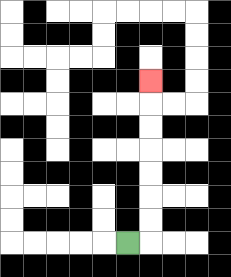{'start': '[5, 10]', 'end': '[6, 3]', 'path_directions': 'R,U,U,U,U,U,U,U', 'path_coordinates': '[[5, 10], [6, 10], [6, 9], [6, 8], [6, 7], [6, 6], [6, 5], [6, 4], [6, 3]]'}